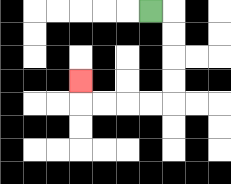{'start': '[6, 0]', 'end': '[3, 3]', 'path_directions': 'R,D,D,D,D,L,L,L,L,U', 'path_coordinates': '[[6, 0], [7, 0], [7, 1], [7, 2], [7, 3], [7, 4], [6, 4], [5, 4], [4, 4], [3, 4], [3, 3]]'}